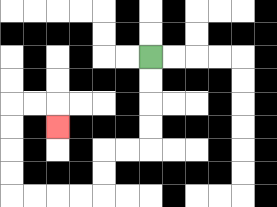{'start': '[6, 2]', 'end': '[2, 5]', 'path_directions': 'D,D,D,D,L,L,D,D,L,L,L,L,U,U,U,U,R,R,D', 'path_coordinates': '[[6, 2], [6, 3], [6, 4], [6, 5], [6, 6], [5, 6], [4, 6], [4, 7], [4, 8], [3, 8], [2, 8], [1, 8], [0, 8], [0, 7], [0, 6], [0, 5], [0, 4], [1, 4], [2, 4], [2, 5]]'}